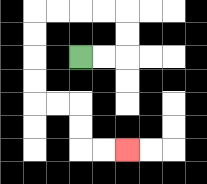{'start': '[3, 2]', 'end': '[5, 6]', 'path_directions': 'R,R,U,U,L,L,L,L,D,D,D,D,R,R,D,D,R,R', 'path_coordinates': '[[3, 2], [4, 2], [5, 2], [5, 1], [5, 0], [4, 0], [3, 0], [2, 0], [1, 0], [1, 1], [1, 2], [1, 3], [1, 4], [2, 4], [3, 4], [3, 5], [3, 6], [4, 6], [5, 6]]'}